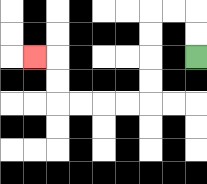{'start': '[8, 2]', 'end': '[1, 2]', 'path_directions': 'U,U,L,L,D,D,D,D,L,L,L,L,U,U,L', 'path_coordinates': '[[8, 2], [8, 1], [8, 0], [7, 0], [6, 0], [6, 1], [6, 2], [6, 3], [6, 4], [5, 4], [4, 4], [3, 4], [2, 4], [2, 3], [2, 2], [1, 2]]'}